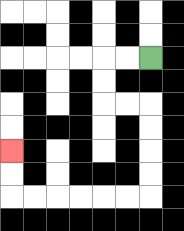{'start': '[6, 2]', 'end': '[0, 6]', 'path_directions': 'L,L,D,D,R,R,D,D,D,D,L,L,L,L,L,L,U,U', 'path_coordinates': '[[6, 2], [5, 2], [4, 2], [4, 3], [4, 4], [5, 4], [6, 4], [6, 5], [6, 6], [6, 7], [6, 8], [5, 8], [4, 8], [3, 8], [2, 8], [1, 8], [0, 8], [0, 7], [0, 6]]'}